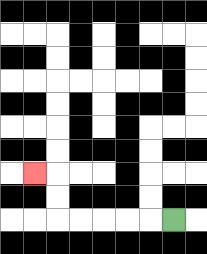{'start': '[7, 9]', 'end': '[1, 7]', 'path_directions': 'L,L,L,L,L,U,U,L', 'path_coordinates': '[[7, 9], [6, 9], [5, 9], [4, 9], [3, 9], [2, 9], [2, 8], [2, 7], [1, 7]]'}